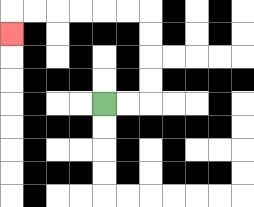{'start': '[4, 4]', 'end': '[0, 1]', 'path_directions': 'R,R,U,U,U,U,L,L,L,L,L,L,D', 'path_coordinates': '[[4, 4], [5, 4], [6, 4], [6, 3], [6, 2], [6, 1], [6, 0], [5, 0], [4, 0], [3, 0], [2, 0], [1, 0], [0, 0], [0, 1]]'}